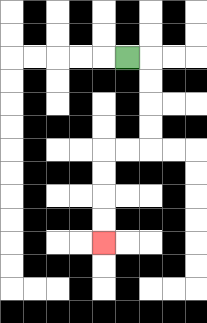{'start': '[5, 2]', 'end': '[4, 10]', 'path_directions': 'R,D,D,D,D,L,L,D,D,D,D', 'path_coordinates': '[[5, 2], [6, 2], [6, 3], [6, 4], [6, 5], [6, 6], [5, 6], [4, 6], [4, 7], [4, 8], [4, 9], [4, 10]]'}